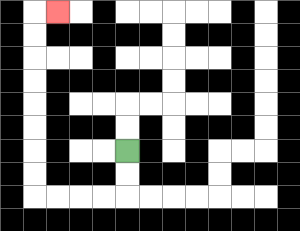{'start': '[5, 6]', 'end': '[2, 0]', 'path_directions': 'D,D,L,L,L,L,U,U,U,U,U,U,U,U,R', 'path_coordinates': '[[5, 6], [5, 7], [5, 8], [4, 8], [3, 8], [2, 8], [1, 8], [1, 7], [1, 6], [1, 5], [1, 4], [1, 3], [1, 2], [1, 1], [1, 0], [2, 0]]'}